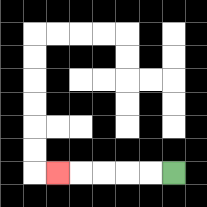{'start': '[7, 7]', 'end': '[2, 7]', 'path_directions': 'L,L,L,L,L', 'path_coordinates': '[[7, 7], [6, 7], [5, 7], [4, 7], [3, 7], [2, 7]]'}